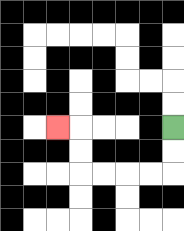{'start': '[7, 5]', 'end': '[2, 5]', 'path_directions': 'D,D,L,L,L,L,U,U,L', 'path_coordinates': '[[7, 5], [7, 6], [7, 7], [6, 7], [5, 7], [4, 7], [3, 7], [3, 6], [3, 5], [2, 5]]'}